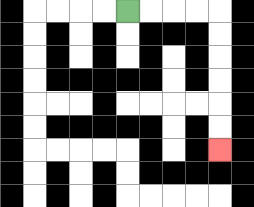{'start': '[5, 0]', 'end': '[9, 6]', 'path_directions': 'R,R,R,R,D,D,D,D,D,D', 'path_coordinates': '[[5, 0], [6, 0], [7, 0], [8, 0], [9, 0], [9, 1], [9, 2], [9, 3], [9, 4], [9, 5], [9, 6]]'}